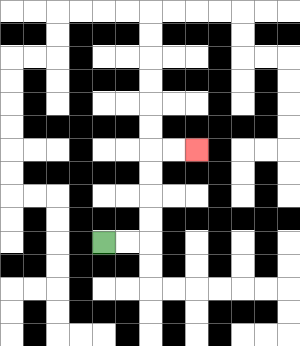{'start': '[4, 10]', 'end': '[8, 6]', 'path_directions': 'R,R,U,U,U,U,R,R', 'path_coordinates': '[[4, 10], [5, 10], [6, 10], [6, 9], [6, 8], [6, 7], [6, 6], [7, 6], [8, 6]]'}